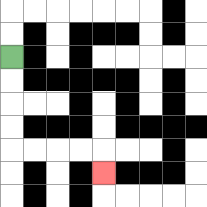{'start': '[0, 2]', 'end': '[4, 7]', 'path_directions': 'D,D,D,D,R,R,R,R,D', 'path_coordinates': '[[0, 2], [0, 3], [0, 4], [0, 5], [0, 6], [1, 6], [2, 6], [3, 6], [4, 6], [4, 7]]'}